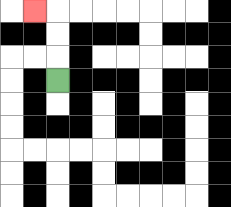{'start': '[2, 3]', 'end': '[1, 0]', 'path_directions': 'U,U,U,L', 'path_coordinates': '[[2, 3], [2, 2], [2, 1], [2, 0], [1, 0]]'}